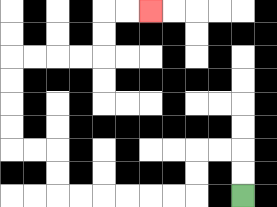{'start': '[10, 8]', 'end': '[6, 0]', 'path_directions': 'U,U,L,L,D,D,L,L,L,L,L,L,U,U,L,L,U,U,U,U,R,R,R,R,U,U,R,R', 'path_coordinates': '[[10, 8], [10, 7], [10, 6], [9, 6], [8, 6], [8, 7], [8, 8], [7, 8], [6, 8], [5, 8], [4, 8], [3, 8], [2, 8], [2, 7], [2, 6], [1, 6], [0, 6], [0, 5], [0, 4], [0, 3], [0, 2], [1, 2], [2, 2], [3, 2], [4, 2], [4, 1], [4, 0], [5, 0], [6, 0]]'}